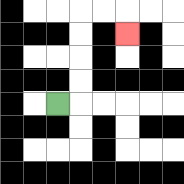{'start': '[2, 4]', 'end': '[5, 1]', 'path_directions': 'R,U,U,U,U,R,R,D', 'path_coordinates': '[[2, 4], [3, 4], [3, 3], [3, 2], [3, 1], [3, 0], [4, 0], [5, 0], [5, 1]]'}